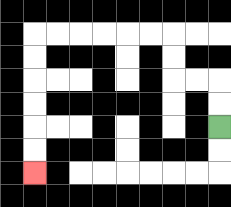{'start': '[9, 5]', 'end': '[1, 7]', 'path_directions': 'U,U,L,L,U,U,L,L,L,L,L,L,D,D,D,D,D,D', 'path_coordinates': '[[9, 5], [9, 4], [9, 3], [8, 3], [7, 3], [7, 2], [7, 1], [6, 1], [5, 1], [4, 1], [3, 1], [2, 1], [1, 1], [1, 2], [1, 3], [1, 4], [1, 5], [1, 6], [1, 7]]'}